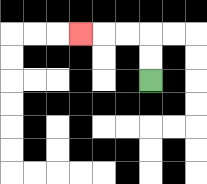{'start': '[6, 3]', 'end': '[3, 1]', 'path_directions': 'U,U,L,L,L', 'path_coordinates': '[[6, 3], [6, 2], [6, 1], [5, 1], [4, 1], [3, 1]]'}